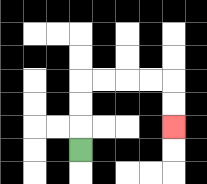{'start': '[3, 6]', 'end': '[7, 5]', 'path_directions': 'U,U,U,R,R,R,R,D,D', 'path_coordinates': '[[3, 6], [3, 5], [3, 4], [3, 3], [4, 3], [5, 3], [6, 3], [7, 3], [7, 4], [7, 5]]'}